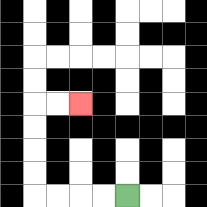{'start': '[5, 8]', 'end': '[3, 4]', 'path_directions': 'L,L,L,L,U,U,U,U,R,R', 'path_coordinates': '[[5, 8], [4, 8], [3, 8], [2, 8], [1, 8], [1, 7], [1, 6], [1, 5], [1, 4], [2, 4], [3, 4]]'}